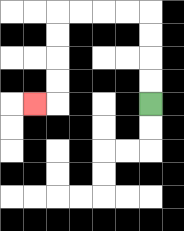{'start': '[6, 4]', 'end': '[1, 4]', 'path_directions': 'U,U,U,U,L,L,L,L,D,D,D,D,L', 'path_coordinates': '[[6, 4], [6, 3], [6, 2], [6, 1], [6, 0], [5, 0], [4, 0], [3, 0], [2, 0], [2, 1], [2, 2], [2, 3], [2, 4], [1, 4]]'}